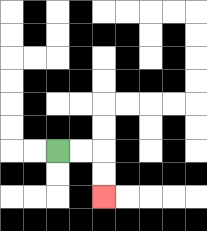{'start': '[2, 6]', 'end': '[4, 8]', 'path_directions': 'R,R,D,D', 'path_coordinates': '[[2, 6], [3, 6], [4, 6], [4, 7], [4, 8]]'}